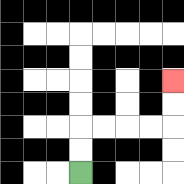{'start': '[3, 7]', 'end': '[7, 3]', 'path_directions': 'U,U,R,R,R,R,U,U', 'path_coordinates': '[[3, 7], [3, 6], [3, 5], [4, 5], [5, 5], [6, 5], [7, 5], [7, 4], [7, 3]]'}